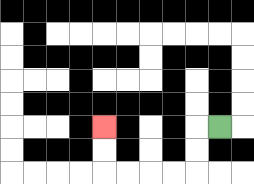{'start': '[9, 5]', 'end': '[4, 5]', 'path_directions': 'L,D,D,L,L,L,L,U,U', 'path_coordinates': '[[9, 5], [8, 5], [8, 6], [8, 7], [7, 7], [6, 7], [5, 7], [4, 7], [4, 6], [4, 5]]'}